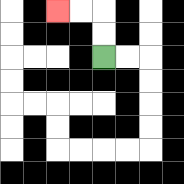{'start': '[4, 2]', 'end': '[2, 0]', 'path_directions': 'U,U,L,L', 'path_coordinates': '[[4, 2], [4, 1], [4, 0], [3, 0], [2, 0]]'}